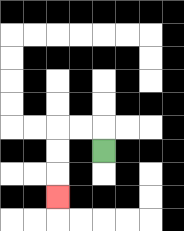{'start': '[4, 6]', 'end': '[2, 8]', 'path_directions': 'U,L,L,D,D,D', 'path_coordinates': '[[4, 6], [4, 5], [3, 5], [2, 5], [2, 6], [2, 7], [2, 8]]'}